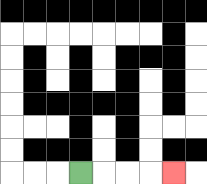{'start': '[3, 7]', 'end': '[7, 7]', 'path_directions': 'R,R,R,R', 'path_coordinates': '[[3, 7], [4, 7], [5, 7], [6, 7], [7, 7]]'}